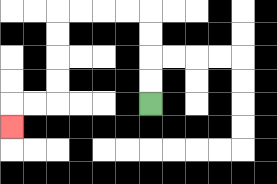{'start': '[6, 4]', 'end': '[0, 5]', 'path_directions': 'U,U,U,U,L,L,L,L,D,D,D,D,L,L,D', 'path_coordinates': '[[6, 4], [6, 3], [6, 2], [6, 1], [6, 0], [5, 0], [4, 0], [3, 0], [2, 0], [2, 1], [2, 2], [2, 3], [2, 4], [1, 4], [0, 4], [0, 5]]'}